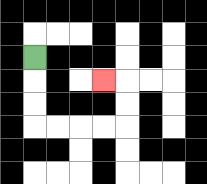{'start': '[1, 2]', 'end': '[4, 3]', 'path_directions': 'D,D,D,R,R,R,R,U,U,L', 'path_coordinates': '[[1, 2], [1, 3], [1, 4], [1, 5], [2, 5], [3, 5], [4, 5], [5, 5], [5, 4], [5, 3], [4, 3]]'}